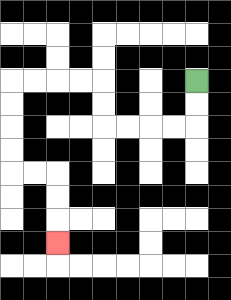{'start': '[8, 3]', 'end': '[2, 10]', 'path_directions': 'D,D,L,L,L,L,U,U,L,L,L,L,D,D,D,D,R,R,D,D,D', 'path_coordinates': '[[8, 3], [8, 4], [8, 5], [7, 5], [6, 5], [5, 5], [4, 5], [4, 4], [4, 3], [3, 3], [2, 3], [1, 3], [0, 3], [0, 4], [0, 5], [0, 6], [0, 7], [1, 7], [2, 7], [2, 8], [2, 9], [2, 10]]'}